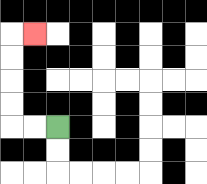{'start': '[2, 5]', 'end': '[1, 1]', 'path_directions': 'L,L,U,U,U,U,R', 'path_coordinates': '[[2, 5], [1, 5], [0, 5], [0, 4], [0, 3], [0, 2], [0, 1], [1, 1]]'}